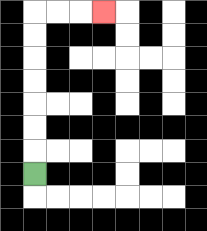{'start': '[1, 7]', 'end': '[4, 0]', 'path_directions': 'U,U,U,U,U,U,U,R,R,R', 'path_coordinates': '[[1, 7], [1, 6], [1, 5], [1, 4], [1, 3], [1, 2], [1, 1], [1, 0], [2, 0], [3, 0], [4, 0]]'}